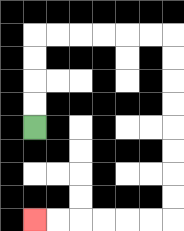{'start': '[1, 5]', 'end': '[1, 9]', 'path_directions': 'U,U,U,U,R,R,R,R,R,R,D,D,D,D,D,D,D,D,L,L,L,L,L,L', 'path_coordinates': '[[1, 5], [1, 4], [1, 3], [1, 2], [1, 1], [2, 1], [3, 1], [4, 1], [5, 1], [6, 1], [7, 1], [7, 2], [7, 3], [7, 4], [7, 5], [7, 6], [7, 7], [7, 8], [7, 9], [6, 9], [5, 9], [4, 9], [3, 9], [2, 9], [1, 9]]'}